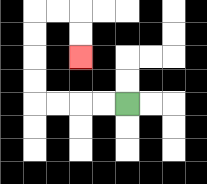{'start': '[5, 4]', 'end': '[3, 2]', 'path_directions': 'L,L,L,L,U,U,U,U,R,R,D,D', 'path_coordinates': '[[5, 4], [4, 4], [3, 4], [2, 4], [1, 4], [1, 3], [1, 2], [1, 1], [1, 0], [2, 0], [3, 0], [3, 1], [3, 2]]'}